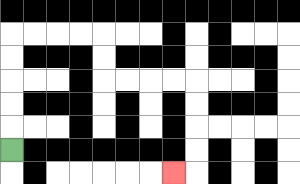{'start': '[0, 6]', 'end': '[7, 7]', 'path_directions': 'U,U,U,U,U,R,R,R,R,D,D,R,R,R,R,D,D,D,D,L', 'path_coordinates': '[[0, 6], [0, 5], [0, 4], [0, 3], [0, 2], [0, 1], [1, 1], [2, 1], [3, 1], [4, 1], [4, 2], [4, 3], [5, 3], [6, 3], [7, 3], [8, 3], [8, 4], [8, 5], [8, 6], [8, 7], [7, 7]]'}